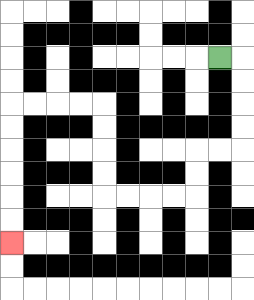{'start': '[9, 2]', 'end': '[0, 10]', 'path_directions': 'R,D,D,D,D,L,L,D,D,L,L,L,L,U,U,U,U,L,L,L,L,D,D,D,D,D,D', 'path_coordinates': '[[9, 2], [10, 2], [10, 3], [10, 4], [10, 5], [10, 6], [9, 6], [8, 6], [8, 7], [8, 8], [7, 8], [6, 8], [5, 8], [4, 8], [4, 7], [4, 6], [4, 5], [4, 4], [3, 4], [2, 4], [1, 4], [0, 4], [0, 5], [0, 6], [0, 7], [0, 8], [0, 9], [0, 10]]'}